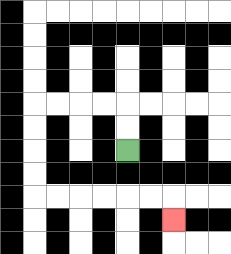{'start': '[5, 6]', 'end': '[7, 9]', 'path_directions': 'U,U,L,L,L,L,D,D,D,D,R,R,R,R,R,R,D', 'path_coordinates': '[[5, 6], [5, 5], [5, 4], [4, 4], [3, 4], [2, 4], [1, 4], [1, 5], [1, 6], [1, 7], [1, 8], [2, 8], [3, 8], [4, 8], [5, 8], [6, 8], [7, 8], [7, 9]]'}